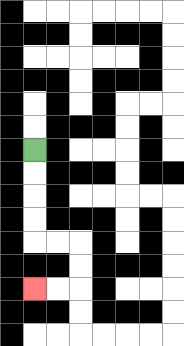{'start': '[1, 6]', 'end': '[1, 12]', 'path_directions': 'D,D,D,D,R,R,D,D,L,L', 'path_coordinates': '[[1, 6], [1, 7], [1, 8], [1, 9], [1, 10], [2, 10], [3, 10], [3, 11], [3, 12], [2, 12], [1, 12]]'}